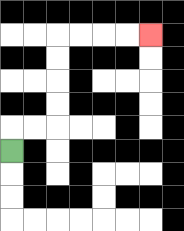{'start': '[0, 6]', 'end': '[6, 1]', 'path_directions': 'U,R,R,U,U,U,U,R,R,R,R', 'path_coordinates': '[[0, 6], [0, 5], [1, 5], [2, 5], [2, 4], [2, 3], [2, 2], [2, 1], [3, 1], [4, 1], [5, 1], [6, 1]]'}